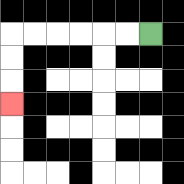{'start': '[6, 1]', 'end': '[0, 4]', 'path_directions': 'L,L,L,L,L,L,D,D,D', 'path_coordinates': '[[6, 1], [5, 1], [4, 1], [3, 1], [2, 1], [1, 1], [0, 1], [0, 2], [0, 3], [0, 4]]'}